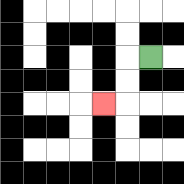{'start': '[6, 2]', 'end': '[4, 4]', 'path_directions': 'L,D,D,L', 'path_coordinates': '[[6, 2], [5, 2], [5, 3], [5, 4], [4, 4]]'}